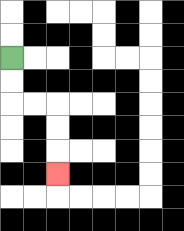{'start': '[0, 2]', 'end': '[2, 7]', 'path_directions': 'D,D,R,R,D,D,D', 'path_coordinates': '[[0, 2], [0, 3], [0, 4], [1, 4], [2, 4], [2, 5], [2, 6], [2, 7]]'}